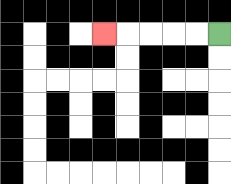{'start': '[9, 1]', 'end': '[4, 1]', 'path_directions': 'L,L,L,L,L', 'path_coordinates': '[[9, 1], [8, 1], [7, 1], [6, 1], [5, 1], [4, 1]]'}